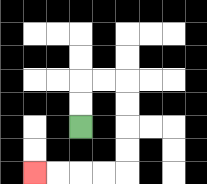{'start': '[3, 5]', 'end': '[1, 7]', 'path_directions': 'U,U,R,R,D,D,D,D,L,L,L,L', 'path_coordinates': '[[3, 5], [3, 4], [3, 3], [4, 3], [5, 3], [5, 4], [5, 5], [5, 6], [5, 7], [4, 7], [3, 7], [2, 7], [1, 7]]'}